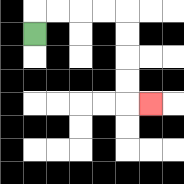{'start': '[1, 1]', 'end': '[6, 4]', 'path_directions': 'U,R,R,R,R,D,D,D,D,R', 'path_coordinates': '[[1, 1], [1, 0], [2, 0], [3, 0], [4, 0], [5, 0], [5, 1], [5, 2], [5, 3], [5, 4], [6, 4]]'}